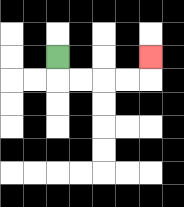{'start': '[2, 2]', 'end': '[6, 2]', 'path_directions': 'D,R,R,R,R,U', 'path_coordinates': '[[2, 2], [2, 3], [3, 3], [4, 3], [5, 3], [6, 3], [6, 2]]'}